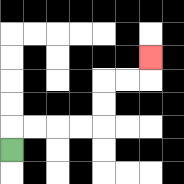{'start': '[0, 6]', 'end': '[6, 2]', 'path_directions': 'U,R,R,R,R,U,U,R,R,U', 'path_coordinates': '[[0, 6], [0, 5], [1, 5], [2, 5], [3, 5], [4, 5], [4, 4], [4, 3], [5, 3], [6, 3], [6, 2]]'}